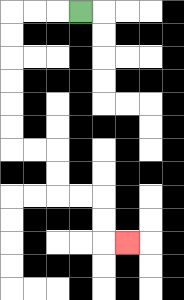{'start': '[3, 0]', 'end': '[5, 10]', 'path_directions': 'L,L,L,D,D,D,D,D,D,R,R,D,D,R,R,D,D,R', 'path_coordinates': '[[3, 0], [2, 0], [1, 0], [0, 0], [0, 1], [0, 2], [0, 3], [0, 4], [0, 5], [0, 6], [1, 6], [2, 6], [2, 7], [2, 8], [3, 8], [4, 8], [4, 9], [4, 10], [5, 10]]'}